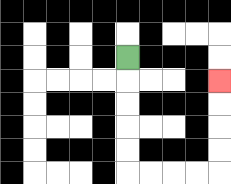{'start': '[5, 2]', 'end': '[9, 3]', 'path_directions': 'D,D,D,D,D,R,R,R,R,U,U,U,U', 'path_coordinates': '[[5, 2], [5, 3], [5, 4], [5, 5], [5, 6], [5, 7], [6, 7], [7, 7], [8, 7], [9, 7], [9, 6], [9, 5], [9, 4], [9, 3]]'}